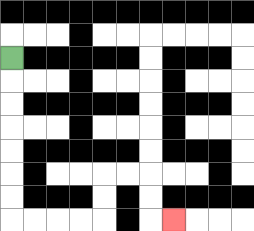{'start': '[0, 2]', 'end': '[7, 9]', 'path_directions': 'D,D,D,D,D,D,D,R,R,R,R,U,U,R,R,D,D,R', 'path_coordinates': '[[0, 2], [0, 3], [0, 4], [0, 5], [0, 6], [0, 7], [0, 8], [0, 9], [1, 9], [2, 9], [3, 9], [4, 9], [4, 8], [4, 7], [5, 7], [6, 7], [6, 8], [6, 9], [7, 9]]'}